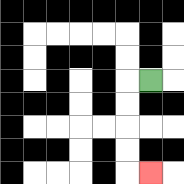{'start': '[6, 3]', 'end': '[6, 7]', 'path_directions': 'L,D,D,D,D,R', 'path_coordinates': '[[6, 3], [5, 3], [5, 4], [5, 5], [5, 6], [5, 7], [6, 7]]'}